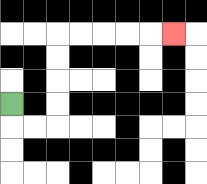{'start': '[0, 4]', 'end': '[7, 1]', 'path_directions': 'D,R,R,U,U,U,U,R,R,R,R,R', 'path_coordinates': '[[0, 4], [0, 5], [1, 5], [2, 5], [2, 4], [2, 3], [2, 2], [2, 1], [3, 1], [4, 1], [5, 1], [6, 1], [7, 1]]'}